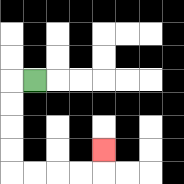{'start': '[1, 3]', 'end': '[4, 6]', 'path_directions': 'L,D,D,D,D,R,R,R,R,U', 'path_coordinates': '[[1, 3], [0, 3], [0, 4], [0, 5], [0, 6], [0, 7], [1, 7], [2, 7], [3, 7], [4, 7], [4, 6]]'}